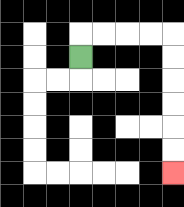{'start': '[3, 2]', 'end': '[7, 7]', 'path_directions': 'U,R,R,R,R,D,D,D,D,D,D', 'path_coordinates': '[[3, 2], [3, 1], [4, 1], [5, 1], [6, 1], [7, 1], [7, 2], [7, 3], [7, 4], [7, 5], [7, 6], [7, 7]]'}